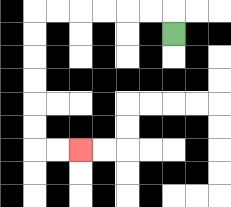{'start': '[7, 1]', 'end': '[3, 6]', 'path_directions': 'U,L,L,L,L,L,L,D,D,D,D,D,D,R,R', 'path_coordinates': '[[7, 1], [7, 0], [6, 0], [5, 0], [4, 0], [3, 0], [2, 0], [1, 0], [1, 1], [1, 2], [1, 3], [1, 4], [1, 5], [1, 6], [2, 6], [3, 6]]'}